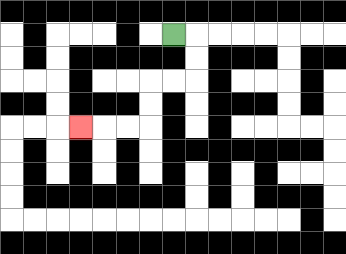{'start': '[7, 1]', 'end': '[3, 5]', 'path_directions': 'R,D,D,L,L,D,D,L,L,L', 'path_coordinates': '[[7, 1], [8, 1], [8, 2], [8, 3], [7, 3], [6, 3], [6, 4], [6, 5], [5, 5], [4, 5], [3, 5]]'}